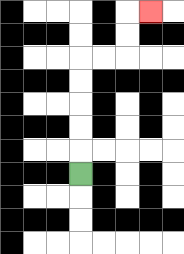{'start': '[3, 7]', 'end': '[6, 0]', 'path_directions': 'U,U,U,U,U,R,R,U,U,R', 'path_coordinates': '[[3, 7], [3, 6], [3, 5], [3, 4], [3, 3], [3, 2], [4, 2], [5, 2], [5, 1], [5, 0], [6, 0]]'}